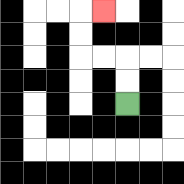{'start': '[5, 4]', 'end': '[4, 0]', 'path_directions': 'U,U,L,L,U,U,R', 'path_coordinates': '[[5, 4], [5, 3], [5, 2], [4, 2], [3, 2], [3, 1], [3, 0], [4, 0]]'}